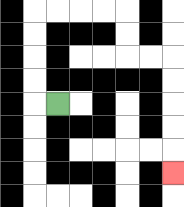{'start': '[2, 4]', 'end': '[7, 7]', 'path_directions': 'L,U,U,U,U,R,R,R,R,D,D,R,R,D,D,D,D,D', 'path_coordinates': '[[2, 4], [1, 4], [1, 3], [1, 2], [1, 1], [1, 0], [2, 0], [3, 0], [4, 0], [5, 0], [5, 1], [5, 2], [6, 2], [7, 2], [7, 3], [7, 4], [7, 5], [7, 6], [7, 7]]'}